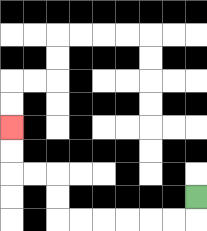{'start': '[8, 8]', 'end': '[0, 5]', 'path_directions': 'D,L,L,L,L,L,L,U,U,L,L,U,U', 'path_coordinates': '[[8, 8], [8, 9], [7, 9], [6, 9], [5, 9], [4, 9], [3, 9], [2, 9], [2, 8], [2, 7], [1, 7], [0, 7], [0, 6], [0, 5]]'}